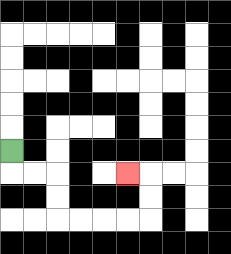{'start': '[0, 6]', 'end': '[5, 7]', 'path_directions': 'D,R,R,D,D,R,R,R,R,U,U,L', 'path_coordinates': '[[0, 6], [0, 7], [1, 7], [2, 7], [2, 8], [2, 9], [3, 9], [4, 9], [5, 9], [6, 9], [6, 8], [6, 7], [5, 7]]'}